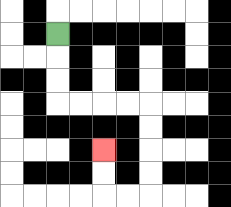{'start': '[2, 1]', 'end': '[4, 6]', 'path_directions': 'D,D,D,R,R,R,R,D,D,D,D,L,L,U,U', 'path_coordinates': '[[2, 1], [2, 2], [2, 3], [2, 4], [3, 4], [4, 4], [5, 4], [6, 4], [6, 5], [6, 6], [6, 7], [6, 8], [5, 8], [4, 8], [4, 7], [4, 6]]'}